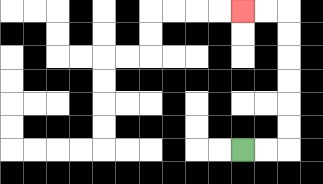{'start': '[10, 6]', 'end': '[10, 0]', 'path_directions': 'R,R,U,U,U,U,U,U,L,L', 'path_coordinates': '[[10, 6], [11, 6], [12, 6], [12, 5], [12, 4], [12, 3], [12, 2], [12, 1], [12, 0], [11, 0], [10, 0]]'}